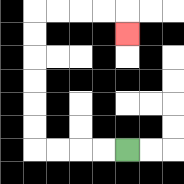{'start': '[5, 6]', 'end': '[5, 1]', 'path_directions': 'L,L,L,L,U,U,U,U,U,U,R,R,R,R,D', 'path_coordinates': '[[5, 6], [4, 6], [3, 6], [2, 6], [1, 6], [1, 5], [1, 4], [1, 3], [1, 2], [1, 1], [1, 0], [2, 0], [3, 0], [4, 0], [5, 0], [5, 1]]'}